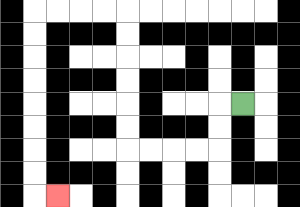{'start': '[10, 4]', 'end': '[2, 8]', 'path_directions': 'L,D,D,L,L,L,L,U,U,U,U,U,U,L,L,L,L,D,D,D,D,D,D,D,D,R', 'path_coordinates': '[[10, 4], [9, 4], [9, 5], [9, 6], [8, 6], [7, 6], [6, 6], [5, 6], [5, 5], [5, 4], [5, 3], [5, 2], [5, 1], [5, 0], [4, 0], [3, 0], [2, 0], [1, 0], [1, 1], [1, 2], [1, 3], [1, 4], [1, 5], [1, 6], [1, 7], [1, 8], [2, 8]]'}